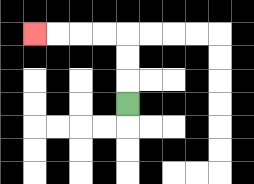{'start': '[5, 4]', 'end': '[1, 1]', 'path_directions': 'U,U,U,L,L,L,L', 'path_coordinates': '[[5, 4], [5, 3], [5, 2], [5, 1], [4, 1], [3, 1], [2, 1], [1, 1]]'}